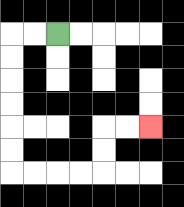{'start': '[2, 1]', 'end': '[6, 5]', 'path_directions': 'L,L,D,D,D,D,D,D,R,R,R,R,U,U,R,R', 'path_coordinates': '[[2, 1], [1, 1], [0, 1], [0, 2], [0, 3], [0, 4], [0, 5], [0, 6], [0, 7], [1, 7], [2, 7], [3, 7], [4, 7], [4, 6], [4, 5], [5, 5], [6, 5]]'}